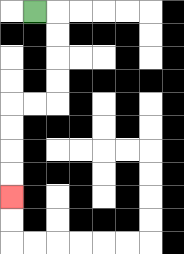{'start': '[1, 0]', 'end': '[0, 8]', 'path_directions': 'R,D,D,D,D,L,L,D,D,D,D', 'path_coordinates': '[[1, 0], [2, 0], [2, 1], [2, 2], [2, 3], [2, 4], [1, 4], [0, 4], [0, 5], [0, 6], [0, 7], [0, 8]]'}